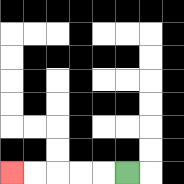{'start': '[5, 7]', 'end': '[0, 7]', 'path_directions': 'L,L,L,L,L', 'path_coordinates': '[[5, 7], [4, 7], [3, 7], [2, 7], [1, 7], [0, 7]]'}